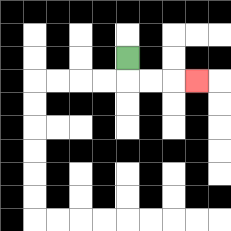{'start': '[5, 2]', 'end': '[8, 3]', 'path_directions': 'D,R,R,R', 'path_coordinates': '[[5, 2], [5, 3], [6, 3], [7, 3], [8, 3]]'}